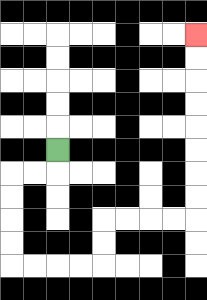{'start': '[2, 6]', 'end': '[8, 1]', 'path_directions': 'D,L,L,D,D,D,D,R,R,R,R,U,U,R,R,R,R,U,U,U,U,U,U,U,U', 'path_coordinates': '[[2, 6], [2, 7], [1, 7], [0, 7], [0, 8], [0, 9], [0, 10], [0, 11], [1, 11], [2, 11], [3, 11], [4, 11], [4, 10], [4, 9], [5, 9], [6, 9], [7, 9], [8, 9], [8, 8], [8, 7], [8, 6], [8, 5], [8, 4], [8, 3], [8, 2], [8, 1]]'}